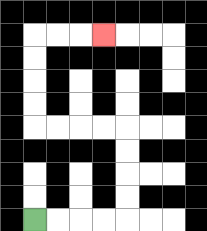{'start': '[1, 9]', 'end': '[4, 1]', 'path_directions': 'R,R,R,R,U,U,U,U,L,L,L,L,U,U,U,U,R,R,R', 'path_coordinates': '[[1, 9], [2, 9], [3, 9], [4, 9], [5, 9], [5, 8], [5, 7], [5, 6], [5, 5], [4, 5], [3, 5], [2, 5], [1, 5], [1, 4], [1, 3], [1, 2], [1, 1], [2, 1], [3, 1], [4, 1]]'}